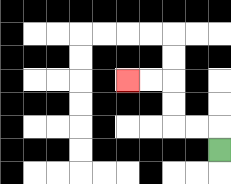{'start': '[9, 6]', 'end': '[5, 3]', 'path_directions': 'U,L,L,U,U,L,L', 'path_coordinates': '[[9, 6], [9, 5], [8, 5], [7, 5], [7, 4], [7, 3], [6, 3], [5, 3]]'}